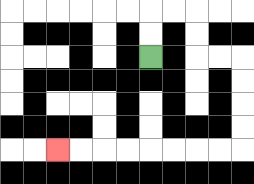{'start': '[6, 2]', 'end': '[2, 6]', 'path_directions': 'U,U,R,R,D,D,R,R,D,D,D,D,L,L,L,L,L,L,L,L', 'path_coordinates': '[[6, 2], [6, 1], [6, 0], [7, 0], [8, 0], [8, 1], [8, 2], [9, 2], [10, 2], [10, 3], [10, 4], [10, 5], [10, 6], [9, 6], [8, 6], [7, 6], [6, 6], [5, 6], [4, 6], [3, 6], [2, 6]]'}